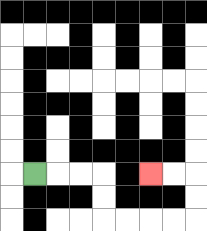{'start': '[1, 7]', 'end': '[6, 7]', 'path_directions': 'R,R,R,D,D,R,R,R,R,U,U,L,L', 'path_coordinates': '[[1, 7], [2, 7], [3, 7], [4, 7], [4, 8], [4, 9], [5, 9], [6, 9], [7, 9], [8, 9], [8, 8], [8, 7], [7, 7], [6, 7]]'}